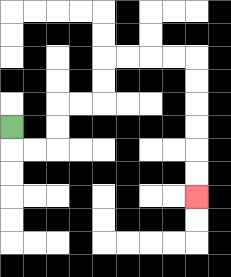{'start': '[0, 5]', 'end': '[8, 8]', 'path_directions': 'D,R,R,U,U,R,R,U,U,R,R,R,R,D,D,D,D,D,D', 'path_coordinates': '[[0, 5], [0, 6], [1, 6], [2, 6], [2, 5], [2, 4], [3, 4], [4, 4], [4, 3], [4, 2], [5, 2], [6, 2], [7, 2], [8, 2], [8, 3], [8, 4], [8, 5], [8, 6], [8, 7], [8, 8]]'}